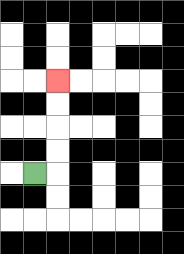{'start': '[1, 7]', 'end': '[2, 3]', 'path_directions': 'R,U,U,U,U', 'path_coordinates': '[[1, 7], [2, 7], [2, 6], [2, 5], [2, 4], [2, 3]]'}